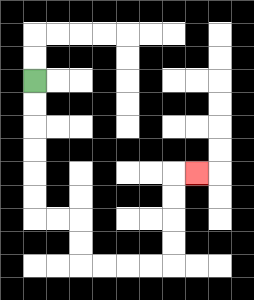{'start': '[1, 3]', 'end': '[8, 7]', 'path_directions': 'D,D,D,D,D,D,R,R,D,D,R,R,R,R,U,U,U,U,R', 'path_coordinates': '[[1, 3], [1, 4], [1, 5], [1, 6], [1, 7], [1, 8], [1, 9], [2, 9], [3, 9], [3, 10], [3, 11], [4, 11], [5, 11], [6, 11], [7, 11], [7, 10], [7, 9], [7, 8], [7, 7], [8, 7]]'}